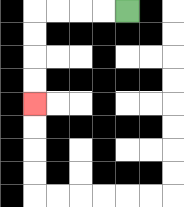{'start': '[5, 0]', 'end': '[1, 4]', 'path_directions': 'L,L,L,L,D,D,D,D', 'path_coordinates': '[[5, 0], [4, 0], [3, 0], [2, 0], [1, 0], [1, 1], [1, 2], [1, 3], [1, 4]]'}